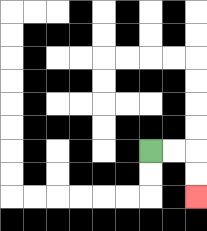{'start': '[6, 6]', 'end': '[8, 8]', 'path_directions': 'R,R,D,D', 'path_coordinates': '[[6, 6], [7, 6], [8, 6], [8, 7], [8, 8]]'}